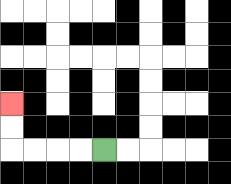{'start': '[4, 6]', 'end': '[0, 4]', 'path_directions': 'L,L,L,L,U,U', 'path_coordinates': '[[4, 6], [3, 6], [2, 6], [1, 6], [0, 6], [0, 5], [0, 4]]'}